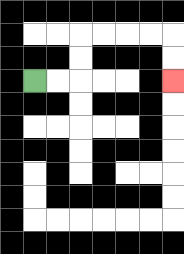{'start': '[1, 3]', 'end': '[7, 3]', 'path_directions': 'R,R,U,U,R,R,R,R,D,D', 'path_coordinates': '[[1, 3], [2, 3], [3, 3], [3, 2], [3, 1], [4, 1], [5, 1], [6, 1], [7, 1], [7, 2], [7, 3]]'}